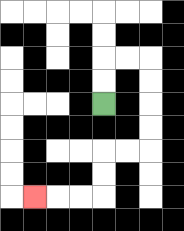{'start': '[4, 4]', 'end': '[1, 8]', 'path_directions': 'U,U,R,R,D,D,D,D,L,L,D,D,L,L,L', 'path_coordinates': '[[4, 4], [4, 3], [4, 2], [5, 2], [6, 2], [6, 3], [6, 4], [6, 5], [6, 6], [5, 6], [4, 6], [4, 7], [4, 8], [3, 8], [2, 8], [1, 8]]'}